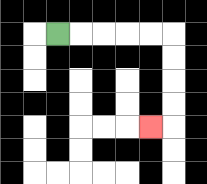{'start': '[2, 1]', 'end': '[6, 5]', 'path_directions': 'R,R,R,R,R,D,D,D,D,L', 'path_coordinates': '[[2, 1], [3, 1], [4, 1], [5, 1], [6, 1], [7, 1], [7, 2], [7, 3], [7, 4], [7, 5], [6, 5]]'}